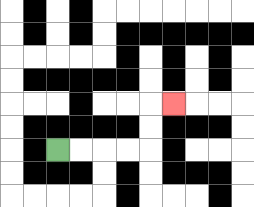{'start': '[2, 6]', 'end': '[7, 4]', 'path_directions': 'R,R,R,R,U,U,R', 'path_coordinates': '[[2, 6], [3, 6], [4, 6], [5, 6], [6, 6], [6, 5], [6, 4], [7, 4]]'}